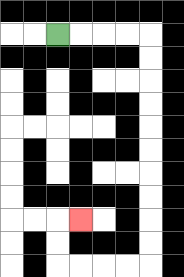{'start': '[2, 1]', 'end': '[3, 9]', 'path_directions': 'R,R,R,R,D,D,D,D,D,D,D,D,D,D,L,L,L,L,U,U,R', 'path_coordinates': '[[2, 1], [3, 1], [4, 1], [5, 1], [6, 1], [6, 2], [6, 3], [6, 4], [6, 5], [6, 6], [6, 7], [6, 8], [6, 9], [6, 10], [6, 11], [5, 11], [4, 11], [3, 11], [2, 11], [2, 10], [2, 9], [3, 9]]'}